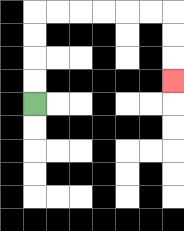{'start': '[1, 4]', 'end': '[7, 3]', 'path_directions': 'U,U,U,U,R,R,R,R,R,R,D,D,D', 'path_coordinates': '[[1, 4], [1, 3], [1, 2], [1, 1], [1, 0], [2, 0], [3, 0], [4, 0], [5, 0], [6, 0], [7, 0], [7, 1], [7, 2], [7, 3]]'}